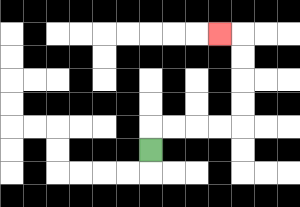{'start': '[6, 6]', 'end': '[9, 1]', 'path_directions': 'U,R,R,R,R,U,U,U,U,L', 'path_coordinates': '[[6, 6], [6, 5], [7, 5], [8, 5], [9, 5], [10, 5], [10, 4], [10, 3], [10, 2], [10, 1], [9, 1]]'}